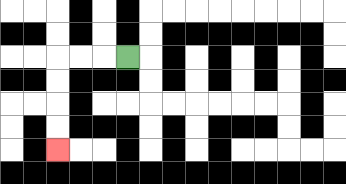{'start': '[5, 2]', 'end': '[2, 6]', 'path_directions': 'L,L,L,D,D,D,D', 'path_coordinates': '[[5, 2], [4, 2], [3, 2], [2, 2], [2, 3], [2, 4], [2, 5], [2, 6]]'}